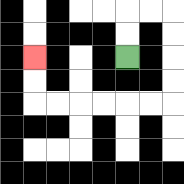{'start': '[5, 2]', 'end': '[1, 2]', 'path_directions': 'U,U,R,R,D,D,D,D,L,L,L,L,L,L,U,U', 'path_coordinates': '[[5, 2], [5, 1], [5, 0], [6, 0], [7, 0], [7, 1], [7, 2], [7, 3], [7, 4], [6, 4], [5, 4], [4, 4], [3, 4], [2, 4], [1, 4], [1, 3], [1, 2]]'}